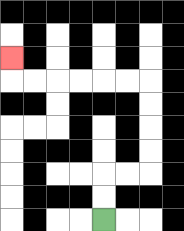{'start': '[4, 9]', 'end': '[0, 2]', 'path_directions': 'U,U,R,R,U,U,U,U,L,L,L,L,L,L,U', 'path_coordinates': '[[4, 9], [4, 8], [4, 7], [5, 7], [6, 7], [6, 6], [6, 5], [6, 4], [6, 3], [5, 3], [4, 3], [3, 3], [2, 3], [1, 3], [0, 3], [0, 2]]'}